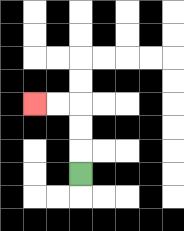{'start': '[3, 7]', 'end': '[1, 4]', 'path_directions': 'U,U,U,L,L', 'path_coordinates': '[[3, 7], [3, 6], [3, 5], [3, 4], [2, 4], [1, 4]]'}